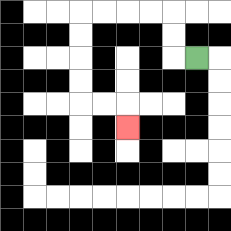{'start': '[8, 2]', 'end': '[5, 5]', 'path_directions': 'L,U,U,L,L,L,L,D,D,D,D,R,R,D', 'path_coordinates': '[[8, 2], [7, 2], [7, 1], [7, 0], [6, 0], [5, 0], [4, 0], [3, 0], [3, 1], [3, 2], [3, 3], [3, 4], [4, 4], [5, 4], [5, 5]]'}